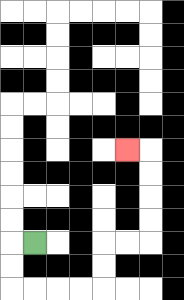{'start': '[1, 10]', 'end': '[5, 6]', 'path_directions': 'L,D,D,R,R,R,R,U,U,R,R,U,U,U,U,L', 'path_coordinates': '[[1, 10], [0, 10], [0, 11], [0, 12], [1, 12], [2, 12], [3, 12], [4, 12], [4, 11], [4, 10], [5, 10], [6, 10], [6, 9], [6, 8], [6, 7], [6, 6], [5, 6]]'}